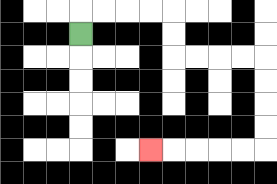{'start': '[3, 1]', 'end': '[6, 6]', 'path_directions': 'U,R,R,R,R,D,D,R,R,R,R,D,D,D,D,L,L,L,L,L', 'path_coordinates': '[[3, 1], [3, 0], [4, 0], [5, 0], [6, 0], [7, 0], [7, 1], [7, 2], [8, 2], [9, 2], [10, 2], [11, 2], [11, 3], [11, 4], [11, 5], [11, 6], [10, 6], [9, 6], [8, 6], [7, 6], [6, 6]]'}